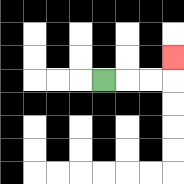{'start': '[4, 3]', 'end': '[7, 2]', 'path_directions': 'R,R,R,U', 'path_coordinates': '[[4, 3], [5, 3], [6, 3], [7, 3], [7, 2]]'}